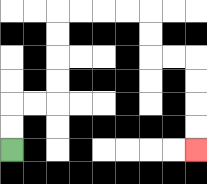{'start': '[0, 6]', 'end': '[8, 6]', 'path_directions': 'U,U,R,R,U,U,U,U,R,R,R,R,D,D,R,R,D,D,D,D', 'path_coordinates': '[[0, 6], [0, 5], [0, 4], [1, 4], [2, 4], [2, 3], [2, 2], [2, 1], [2, 0], [3, 0], [4, 0], [5, 0], [6, 0], [6, 1], [6, 2], [7, 2], [8, 2], [8, 3], [8, 4], [8, 5], [8, 6]]'}